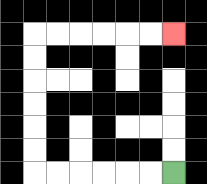{'start': '[7, 7]', 'end': '[7, 1]', 'path_directions': 'L,L,L,L,L,L,U,U,U,U,U,U,R,R,R,R,R,R', 'path_coordinates': '[[7, 7], [6, 7], [5, 7], [4, 7], [3, 7], [2, 7], [1, 7], [1, 6], [1, 5], [1, 4], [1, 3], [1, 2], [1, 1], [2, 1], [3, 1], [4, 1], [5, 1], [6, 1], [7, 1]]'}